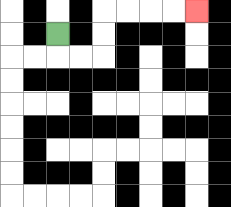{'start': '[2, 1]', 'end': '[8, 0]', 'path_directions': 'D,R,R,U,U,R,R,R,R', 'path_coordinates': '[[2, 1], [2, 2], [3, 2], [4, 2], [4, 1], [4, 0], [5, 0], [6, 0], [7, 0], [8, 0]]'}